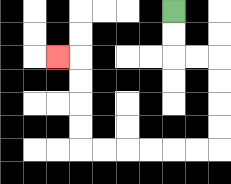{'start': '[7, 0]', 'end': '[2, 2]', 'path_directions': 'D,D,R,R,D,D,D,D,L,L,L,L,L,L,U,U,U,U,L', 'path_coordinates': '[[7, 0], [7, 1], [7, 2], [8, 2], [9, 2], [9, 3], [9, 4], [9, 5], [9, 6], [8, 6], [7, 6], [6, 6], [5, 6], [4, 6], [3, 6], [3, 5], [3, 4], [3, 3], [3, 2], [2, 2]]'}